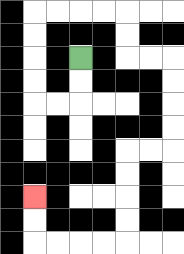{'start': '[3, 2]', 'end': '[1, 8]', 'path_directions': 'D,D,L,L,U,U,U,U,R,R,R,R,D,D,R,R,D,D,D,D,L,L,D,D,D,D,L,L,L,L,U,U', 'path_coordinates': '[[3, 2], [3, 3], [3, 4], [2, 4], [1, 4], [1, 3], [1, 2], [1, 1], [1, 0], [2, 0], [3, 0], [4, 0], [5, 0], [5, 1], [5, 2], [6, 2], [7, 2], [7, 3], [7, 4], [7, 5], [7, 6], [6, 6], [5, 6], [5, 7], [5, 8], [5, 9], [5, 10], [4, 10], [3, 10], [2, 10], [1, 10], [1, 9], [1, 8]]'}